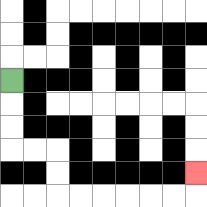{'start': '[0, 3]', 'end': '[8, 7]', 'path_directions': 'D,D,D,R,R,D,D,R,R,R,R,R,R,U', 'path_coordinates': '[[0, 3], [0, 4], [0, 5], [0, 6], [1, 6], [2, 6], [2, 7], [2, 8], [3, 8], [4, 8], [5, 8], [6, 8], [7, 8], [8, 8], [8, 7]]'}